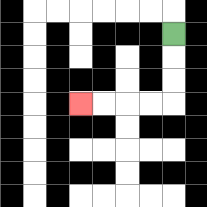{'start': '[7, 1]', 'end': '[3, 4]', 'path_directions': 'D,D,D,L,L,L,L', 'path_coordinates': '[[7, 1], [7, 2], [7, 3], [7, 4], [6, 4], [5, 4], [4, 4], [3, 4]]'}